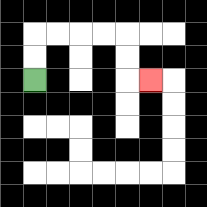{'start': '[1, 3]', 'end': '[6, 3]', 'path_directions': 'U,U,R,R,R,R,D,D,R', 'path_coordinates': '[[1, 3], [1, 2], [1, 1], [2, 1], [3, 1], [4, 1], [5, 1], [5, 2], [5, 3], [6, 3]]'}